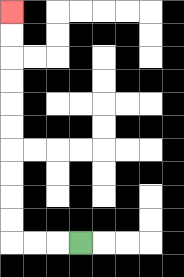{'start': '[3, 10]', 'end': '[0, 0]', 'path_directions': 'L,L,L,U,U,U,U,U,U,U,U,U,U', 'path_coordinates': '[[3, 10], [2, 10], [1, 10], [0, 10], [0, 9], [0, 8], [0, 7], [0, 6], [0, 5], [0, 4], [0, 3], [0, 2], [0, 1], [0, 0]]'}